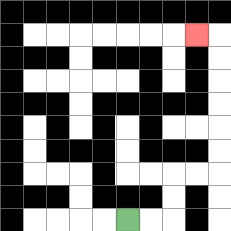{'start': '[5, 9]', 'end': '[8, 1]', 'path_directions': 'R,R,U,U,R,R,U,U,U,U,U,U,L', 'path_coordinates': '[[5, 9], [6, 9], [7, 9], [7, 8], [7, 7], [8, 7], [9, 7], [9, 6], [9, 5], [9, 4], [9, 3], [9, 2], [9, 1], [8, 1]]'}